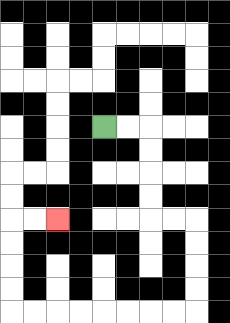{'start': '[4, 5]', 'end': '[2, 9]', 'path_directions': 'R,R,D,D,D,D,R,R,D,D,D,D,L,L,L,L,L,L,L,L,U,U,U,U,R,R', 'path_coordinates': '[[4, 5], [5, 5], [6, 5], [6, 6], [6, 7], [6, 8], [6, 9], [7, 9], [8, 9], [8, 10], [8, 11], [8, 12], [8, 13], [7, 13], [6, 13], [5, 13], [4, 13], [3, 13], [2, 13], [1, 13], [0, 13], [0, 12], [0, 11], [0, 10], [0, 9], [1, 9], [2, 9]]'}